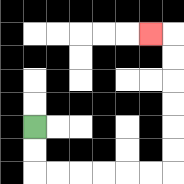{'start': '[1, 5]', 'end': '[6, 1]', 'path_directions': 'D,D,R,R,R,R,R,R,U,U,U,U,U,U,L', 'path_coordinates': '[[1, 5], [1, 6], [1, 7], [2, 7], [3, 7], [4, 7], [5, 7], [6, 7], [7, 7], [7, 6], [7, 5], [7, 4], [7, 3], [7, 2], [7, 1], [6, 1]]'}